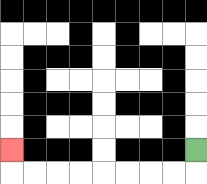{'start': '[8, 6]', 'end': '[0, 6]', 'path_directions': 'D,L,L,L,L,L,L,L,L,U', 'path_coordinates': '[[8, 6], [8, 7], [7, 7], [6, 7], [5, 7], [4, 7], [3, 7], [2, 7], [1, 7], [0, 7], [0, 6]]'}